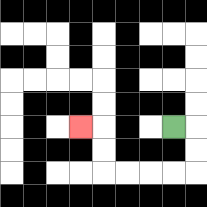{'start': '[7, 5]', 'end': '[3, 5]', 'path_directions': 'R,D,D,L,L,L,L,U,U,L', 'path_coordinates': '[[7, 5], [8, 5], [8, 6], [8, 7], [7, 7], [6, 7], [5, 7], [4, 7], [4, 6], [4, 5], [3, 5]]'}